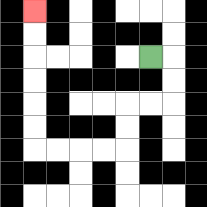{'start': '[6, 2]', 'end': '[1, 0]', 'path_directions': 'R,D,D,L,L,D,D,L,L,L,L,U,U,U,U,U,U', 'path_coordinates': '[[6, 2], [7, 2], [7, 3], [7, 4], [6, 4], [5, 4], [5, 5], [5, 6], [4, 6], [3, 6], [2, 6], [1, 6], [1, 5], [1, 4], [1, 3], [1, 2], [1, 1], [1, 0]]'}